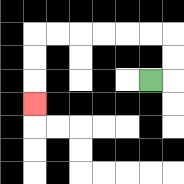{'start': '[6, 3]', 'end': '[1, 4]', 'path_directions': 'R,U,U,L,L,L,L,L,L,D,D,D', 'path_coordinates': '[[6, 3], [7, 3], [7, 2], [7, 1], [6, 1], [5, 1], [4, 1], [3, 1], [2, 1], [1, 1], [1, 2], [1, 3], [1, 4]]'}